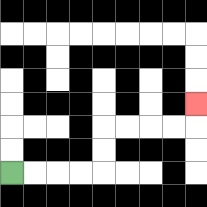{'start': '[0, 7]', 'end': '[8, 4]', 'path_directions': 'R,R,R,R,U,U,R,R,R,R,U', 'path_coordinates': '[[0, 7], [1, 7], [2, 7], [3, 7], [4, 7], [4, 6], [4, 5], [5, 5], [6, 5], [7, 5], [8, 5], [8, 4]]'}